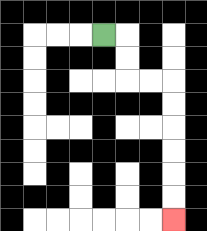{'start': '[4, 1]', 'end': '[7, 9]', 'path_directions': 'R,D,D,R,R,D,D,D,D,D,D', 'path_coordinates': '[[4, 1], [5, 1], [5, 2], [5, 3], [6, 3], [7, 3], [7, 4], [7, 5], [7, 6], [7, 7], [7, 8], [7, 9]]'}